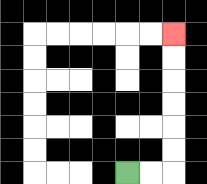{'start': '[5, 7]', 'end': '[7, 1]', 'path_directions': 'R,R,U,U,U,U,U,U', 'path_coordinates': '[[5, 7], [6, 7], [7, 7], [7, 6], [7, 5], [7, 4], [7, 3], [7, 2], [7, 1]]'}